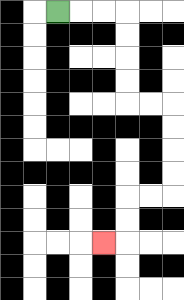{'start': '[2, 0]', 'end': '[4, 10]', 'path_directions': 'R,R,R,D,D,D,D,R,R,D,D,D,D,L,L,D,D,L', 'path_coordinates': '[[2, 0], [3, 0], [4, 0], [5, 0], [5, 1], [5, 2], [5, 3], [5, 4], [6, 4], [7, 4], [7, 5], [7, 6], [7, 7], [7, 8], [6, 8], [5, 8], [5, 9], [5, 10], [4, 10]]'}